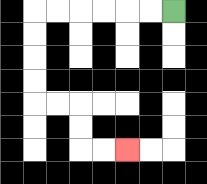{'start': '[7, 0]', 'end': '[5, 6]', 'path_directions': 'L,L,L,L,L,L,D,D,D,D,R,R,D,D,R,R', 'path_coordinates': '[[7, 0], [6, 0], [5, 0], [4, 0], [3, 0], [2, 0], [1, 0], [1, 1], [1, 2], [1, 3], [1, 4], [2, 4], [3, 4], [3, 5], [3, 6], [4, 6], [5, 6]]'}